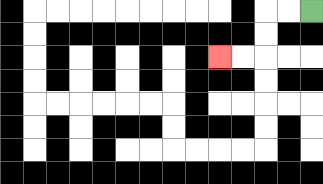{'start': '[13, 0]', 'end': '[9, 2]', 'path_directions': 'L,L,D,D,L,L', 'path_coordinates': '[[13, 0], [12, 0], [11, 0], [11, 1], [11, 2], [10, 2], [9, 2]]'}